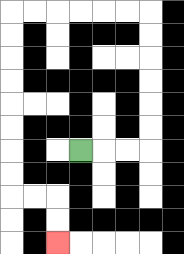{'start': '[3, 6]', 'end': '[2, 10]', 'path_directions': 'R,R,R,U,U,U,U,U,U,L,L,L,L,L,L,D,D,D,D,D,D,D,D,R,R,D,D', 'path_coordinates': '[[3, 6], [4, 6], [5, 6], [6, 6], [6, 5], [6, 4], [6, 3], [6, 2], [6, 1], [6, 0], [5, 0], [4, 0], [3, 0], [2, 0], [1, 0], [0, 0], [0, 1], [0, 2], [0, 3], [0, 4], [0, 5], [0, 6], [0, 7], [0, 8], [1, 8], [2, 8], [2, 9], [2, 10]]'}